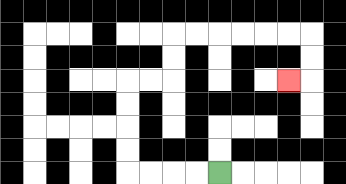{'start': '[9, 7]', 'end': '[12, 3]', 'path_directions': 'L,L,L,L,U,U,U,U,R,R,U,U,R,R,R,R,R,R,D,D,L', 'path_coordinates': '[[9, 7], [8, 7], [7, 7], [6, 7], [5, 7], [5, 6], [5, 5], [5, 4], [5, 3], [6, 3], [7, 3], [7, 2], [7, 1], [8, 1], [9, 1], [10, 1], [11, 1], [12, 1], [13, 1], [13, 2], [13, 3], [12, 3]]'}